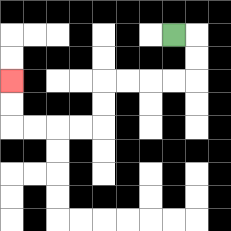{'start': '[7, 1]', 'end': '[0, 3]', 'path_directions': 'R,D,D,L,L,L,L,D,D,L,L,L,L,U,U', 'path_coordinates': '[[7, 1], [8, 1], [8, 2], [8, 3], [7, 3], [6, 3], [5, 3], [4, 3], [4, 4], [4, 5], [3, 5], [2, 5], [1, 5], [0, 5], [0, 4], [0, 3]]'}